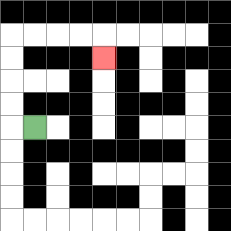{'start': '[1, 5]', 'end': '[4, 2]', 'path_directions': 'L,U,U,U,U,R,R,R,R,D', 'path_coordinates': '[[1, 5], [0, 5], [0, 4], [0, 3], [0, 2], [0, 1], [1, 1], [2, 1], [3, 1], [4, 1], [4, 2]]'}